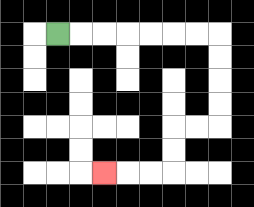{'start': '[2, 1]', 'end': '[4, 7]', 'path_directions': 'R,R,R,R,R,R,R,D,D,D,D,L,L,D,D,L,L,L', 'path_coordinates': '[[2, 1], [3, 1], [4, 1], [5, 1], [6, 1], [7, 1], [8, 1], [9, 1], [9, 2], [9, 3], [9, 4], [9, 5], [8, 5], [7, 5], [7, 6], [7, 7], [6, 7], [5, 7], [4, 7]]'}